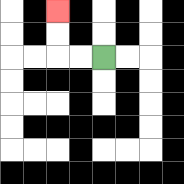{'start': '[4, 2]', 'end': '[2, 0]', 'path_directions': 'L,L,U,U', 'path_coordinates': '[[4, 2], [3, 2], [2, 2], [2, 1], [2, 0]]'}